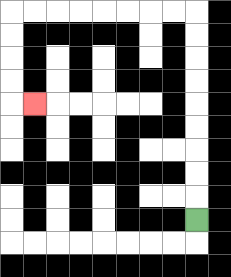{'start': '[8, 9]', 'end': '[1, 4]', 'path_directions': 'U,U,U,U,U,U,U,U,U,L,L,L,L,L,L,L,L,D,D,D,D,R', 'path_coordinates': '[[8, 9], [8, 8], [8, 7], [8, 6], [8, 5], [8, 4], [8, 3], [8, 2], [8, 1], [8, 0], [7, 0], [6, 0], [5, 0], [4, 0], [3, 0], [2, 0], [1, 0], [0, 0], [0, 1], [0, 2], [0, 3], [0, 4], [1, 4]]'}